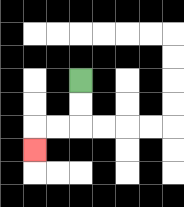{'start': '[3, 3]', 'end': '[1, 6]', 'path_directions': 'D,D,L,L,D', 'path_coordinates': '[[3, 3], [3, 4], [3, 5], [2, 5], [1, 5], [1, 6]]'}